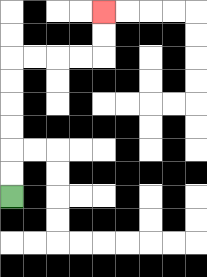{'start': '[0, 8]', 'end': '[4, 0]', 'path_directions': 'U,U,U,U,U,U,R,R,R,R,U,U', 'path_coordinates': '[[0, 8], [0, 7], [0, 6], [0, 5], [0, 4], [0, 3], [0, 2], [1, 2], [2, 2], [3, 2], [4, 2], [4, 1], [4, 0]]'}